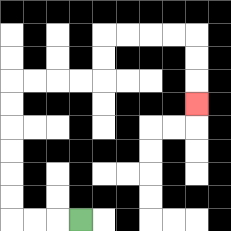{'start': '[3, 9]', 'end': '[8, 4]', 'path_directions': 'L,L,L,U,U,U,U,U,U,R,R,R,R,U,U,R,R,R,R,D,D,D', 'path_coordinates': '[[3, 9], [2, 9], [1, 9], [0, 9], [0, 8], [0, 7], [0, 6], [0, 5], [0, 4], [0, 3], [1, 3], [2, 3], [3, 3], [4, 3], [4, 2], [4, 1], [5, 1], [6, 1], [7, 1], [8, 1], [8, 2], [8, 3], [8, 4]]'}